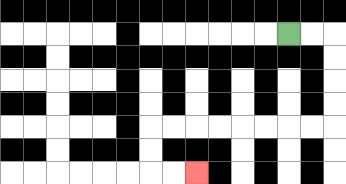{'start': '[12, 1]', 'end': '[8, 7]', 'path_directions': 'R,R,D,D,D,D,L,L,L,L,L,L,L,L,D,D,R,R', 'path_coordinates': '[[12, 1], [13, 1], [14, 1], [14, 2], [14, 3], [14, 4], [14, 5], [13, 5], [12, 5], [11, 5], [10, 5], [9, 5], [8, 5], [7, 5], [6, 5], [6, 6], [6, 7], [7, 7], [8, 7]]'}